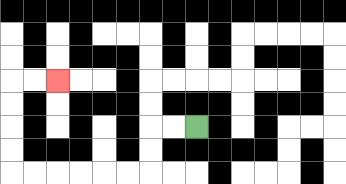{'start': '[8, 5]', 'end': '[2, 3]', 'path_directions': 'L,L,D,D,L,L,L,L,L,L,U,U,U,U,R,R', 'path_coordinates': '[[8, 5], [7, 5], [6, 5], [6, 6], [6, 7], [5, 7], [4, 7], [3, 7], [2, 7], [1, 7], [0, 7], [0, 6], [0, 5], [0, 4], [0, 3], [1, 3], [2, 3]]'}